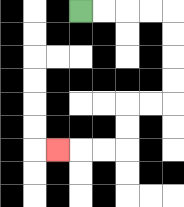{'start': '[3, 0]', 'end': '[2, 6]', 'path_directions': 'R,R,R,R,D,D,D,D,L,L,D,D,L,L,L', 'path_coordinates': '[[3, 0], [4, 0], [5, 0], [6, 0], [7, 0], [7, 1], [7, 2], [7, 3], [7, 4], [6, 4], [5, 4], [5, 5], [5, 6], [4, 6], [3, 6], [2, 6]]'}